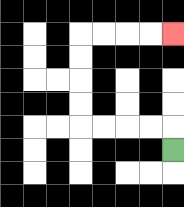{'start': '[7, 6]', 'end': '[7, 1]', 'path_directions': 'U,L,L,L,L,U,U,U,U,R,R,R,R', 'path_coordinates': '[[7, 6], [7, 5], [6, 5], [5, 5], [4, 5], [3, 5], [3, 4], [3, 3], [3, 2], [3, 1], [4, 1], [5, 1], [6, 1], [7, 1]]'}